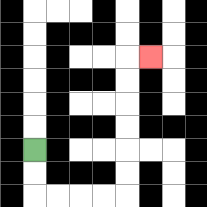{'start': '[1, 6]', 'end': '[6, 2]', 'path_directions': 'D,D,R,R,R,R,U,U,U,U,U,U,R', 'path_coordinates': '[[1, 6], [1, 7], [1, 8], [2, 8], [3, 8], [4, 8], [5, 8], [5, 7], [5, 6], [5, 5], [5, 4], [5, 3], [5, 2], [6, 2]]'}